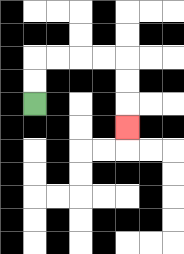{'start': '[1, 4]', 'end': '[5, 5]', 'path_directions': 'U,U,R,R,R,R,D,D,D', 'path_coordinates': '[[1, 4], [1, 3], [1, 2], [2, 2], [3, 2], [4, 2], [5, 2], [5, 3], [5, 4], [5, 5]]'}